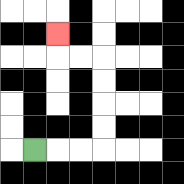{'start': '[1, 6]', 'end': '[2, 1]', 'path_directions': 'R,R,R,U,U,U,U,L,L,U', 'path_coordinates': '[[1, 6], [2, 6], [3, 6], [4, 6], [4, 5], [4, 4], [4, 3], [4, 2], [3, 2], [2, 2], [2, 1]]'}